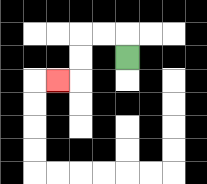{'start': '[5, 2]', 'end': '[2, 3]', 'path_directions': 'U,L,L,D,D,L', 'path_coordinates': '[[5, 2], [5, 1], [4, 1], [3, 1], [3, 2], [3, 3], [2, 3]]'}